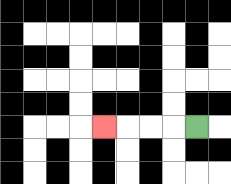{'start': '[8, 5]', 'end': '[4, 5]', 'path_directions': 'L,L,L,L', 'path_coordinates': '[[8, 5], [7, 5], [6, 5], [5, 5], [4, 5]]'}